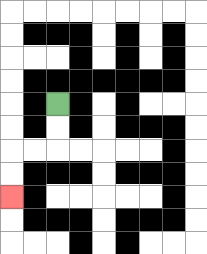{'start': '[2, 4]', 'end': '[0, 8]', 'path_directions': 'D,D,L,L,D,D', 'path_coordinates': '[[2, 4], [2, 5], [2, 6], [1, 6], [0, 6], [0, 7], [0, 8]]'}